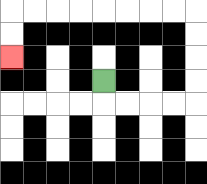{'start': '[4, 3]', 'end': '[0, 2]', 'path_directions': 'D,R,R,R,R,U,U,U,U,L,L,L,L,L,L,L,L,D,D', 'path_coordinates': '[[4, 3], [4, 4], [5, 4], [6, 4], [7, 4], [8, 4], [8, 3], [8, 2], [8, 1], [8, 0], [7, 0], [6, 0], [5, 0], [4, 0], [3, 0], [2, 0], [1, 0], [0, 0], [0, 1], [0, 2]]'}